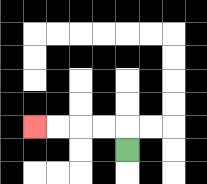{'start': '[5, 6]', 'end': '[1, 5]', 'path_directions': 'U,L,L,L,L', 'path_coordinates': '[[5, 6], [5, 5], [4, 5], [3, 5], [2, 5], [1, 5]]'}